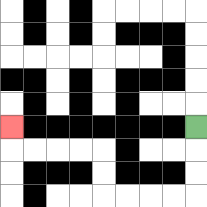{'start': '[8, 5]', 'end': '[0, 5]', 'path_directions': 'D,D,D,L,L,L,L,U,U,L,L,L,L,U', 'path_coordinates': '[[8, 5], [8, 6], [8, 7], [8, 8], [7, 8], [6, 8], [5, 8], [4, 8], [4, 7], [4, 6], [3, 6], [2, 6], [1, 6], [0, 6], [0, 5]]'}